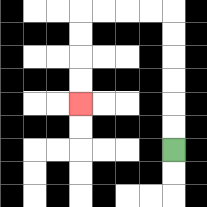{'start': '[7, 6]', 'end': '[3, 4]', 'path_directions': 'U,U,U,U,U,U,L,L,L,L,D,D,D,D', 'path_coordinates': '[[7, 6], [7, 5], [7, 4], [7, 3], [7, 2], [7, 1], [7, 0], [6, 0], [5, 0], [4, 0], [3, 0], [3, 1], [3, 2], [3, 3], [3, 4]]'}